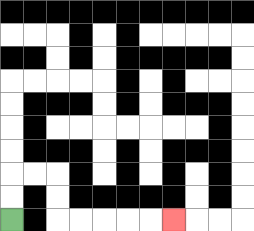{'start': '[0, 9]', 'end': '[7, 9]', 'path_directions': 'U,U,R,R,D,D,R,R,R,R,R', 'path_coordinates': '[[0, 9], [0, 8], [0, 7], [1, 7], [2, 7], [2, 8], [2, 9], [3, 9], [4, 9], [5, 9], [6, 9], [7, 9]]'}